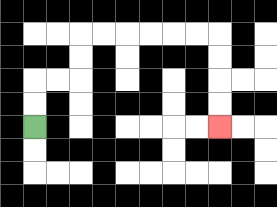{'start': '[1, 5]', 'end': '[9, 5]', 'path_directions': 'U,U,R,R,U,U,R,R,R,R,R,R,D,D,D,D', 'path_coordinates': '[[1, 5], [1, 4], [1, 3], [2, 3], [3, 3], [3, 2], [3, 1], [4, 1], [5, 1], [6, 1], [7, 1], [8, 1], [9, 1], [9, 2], [9, 3], [9, 4], [9, 5]]'}